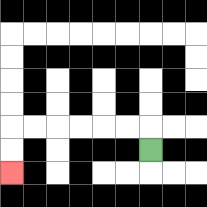{'start': '[6, 6]', 'end': '[0, 7]', 'path_directions': 'U,L,L,L,L,L,L,D,D', 'path_coordinates': '[[6, 6], [6, 5], [5, 5], [4, 5], [3, 5], [2, 5], [1, 5], [0, 5], [0, 6], [0, 7]]'}